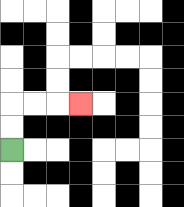{'start': '[0, 6]', 'end': '[3, 4]', 'path_directions': 'U,U,R,R,R', 'path_coordinates': '[[0, 6], [0, 5], [0, 4], [1, 4], [2, 4], [3, 4]]'}